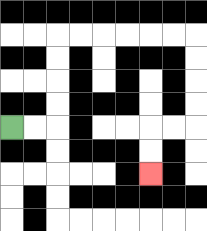{'start': '[0, 5]', 'end': '[6, 7]', 'path_directions': 'R,R,U,U,U,U,R,R,R,R,R,R,D,D,D,D,L,L,D,D', 'path_coordinates': '[[0, 5], [1, 5], [2, 5], [2, 4], [2, 3], [2, 2], [2, 1], [3, 1], [4, 1], [5, 1], [6, 1], [7, 1], [8, 1], [8, 2], [8, 3], [8, 4], [8, 5], [7, 5], [6, 5], [6, 6], [6, 7]]'}